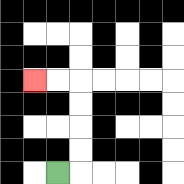{'start': '[2, 7]', 'end': '[1, 3]', 'path_directions': 'R,U,U,U,U,L,L', 'path_coordinates': '[[2, 7], [3, 7], [3, 6], [3, 5], [3, 4], [3, 3], [2, 3], [1, 3]]'}